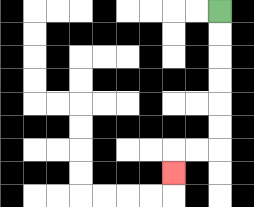{'start': '[9, 0]', 'end': '[7, 7]', 'path_directions': 'D,D,D,D,D,D,L,L,D', 'path_coordinates': '[[9, 0], [9, 1], [9, 2], [9, 3], [9, 4], [9, 5], [9, 6], [8, 6], [7, 6], [7, 7]]'}